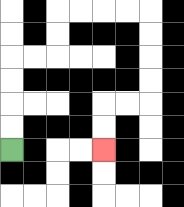{'start': '[0, 6]', 'end': '[4, 6]', 'path_directions': 'U,U,U,U,R,R,U,U,R,R,R,R,D,D,D,D,L,L,D,D', 'path_coordinates': '[[0, 6], [0, 5], [0, 4], [0, 3], [0, 2], [1, 2], [2, 2], [2, 1], [2, 0], [3, 0], [4, 0], [5, 0], [6, 0], [6, 1], [6, 2], [6, 3], [6, 4], [5, 4], [4, 4], [4, 5], [4, 6]]'}